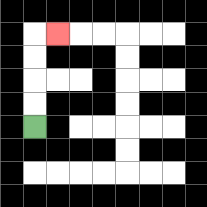{'start': '[1, 5]', 'end': '[2, 1]', 'path_directions': 'U,U,U,U,R', 'path_coordinates': '[[1, 5], [1, 4], [1, 3], [1, 2], [1, 1], [2, 1]]'}